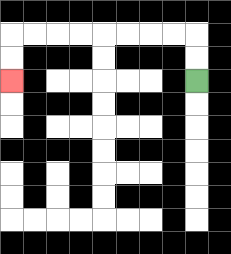{'start': '[8, 3]', 'end': '[0, 3]', 'path_directions': 'U,U,L,L,L,L,L,L,L,L,D,D', 'path_coordinates': '[[8, 3], [8, 2], [8, 1], [7, 1], [6, 1], [5, 1], [4, 1], [3, 1], [2, 1], [1, 1], [0, 1], [0, 2], [0, 3]]'}